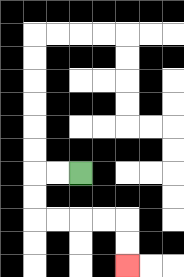{'start': '[3, 7]', 'end': '[5, 11]', 'path_directions': 'L,L,D,D,R,R,R,R,D,D', 'path_coordinates': '[[3, 7], [2, 7], [1, 7], [1, 8], [1, 9], [2, 9], [3, 9], [4, 9], [5, 9], [5, 10], [5, 11]]'}